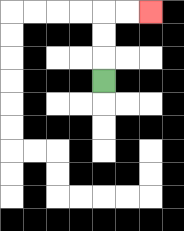{'start': '[4, 3]', 'end': '[6, 0]', 'path_directions': 'U,U,U,R,R', 'path_coordinates': '[[4, 3], [4, 2], [4, 1], [4, 0], [5, 0], [6, 0]]'}